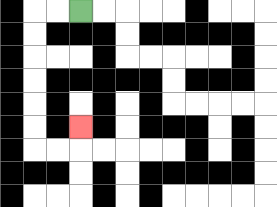{'start': '[3, 0]', 'end': '[3, 5]', 'path_directions': 'L,L,D,D,D,D,D,D,R,R,U', 'path_coordinates': '[[3, 0], [2, 0], [1, 0], [1, 1], [1, 2], [1, 3], [1, 4], [1, 5], [1, 6], [2, 6], [3, 6], [3, 5]]'}